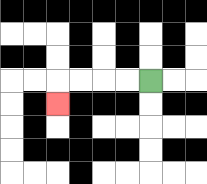{'start': '[6, 3]', 'end': '[2, 4]', 'path_directions': 'L,L,L,L,D', 'path_coordinates': '[[6, 3], [5, 3], [4, 3], [3, 3], [2, 3], [2, 4]]'}